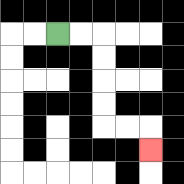{'start': '[2, 1]', 'end': '[6, 6]', 'path_directions': 'R,R,D,D,D,D,R,R,D', 'path_coordinates': '[[2, 1], [3, 1], [4, 1], [4, 2], [4, 3], [4, 4], [4, 5], [5, 5], [6, 5], [6, 6]]'}